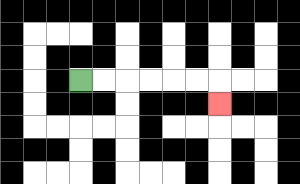{'start': '[3, 3]', 'end': '[9, 4]', 'path_directions': 'R,R,R,R,R,R,D', 'path_coordinates': '[[3, 3], [4, 3], [5, 3], [6, 3], [7, 3], [8, 3], [9, 3], [9, 4]]'}